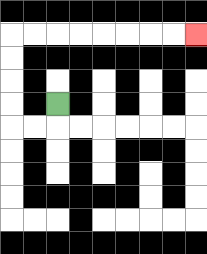{'start': '[2, 4]', 'end': '[8, 1]', 'path_directions': 'D,L,L,U,U,U,U,R,R,R,R,R,R,R,R', 'path_coordinates': '[[2, 4], [2, 5], [1, 5], [0, 5], [0, 4], [0, 3], [0, 2], [0, 1], [1, 1], [2, 1], [3, 1], [4, 1], [5, 1], [6, 1], [7, 1], [8, 1]]'}